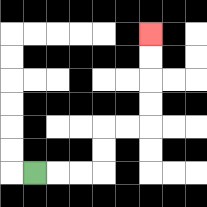{'start': '[1, 7]', 'end': '[6, 1]', 'path_directions': 'R,R,R,U,U,R,R,U,U,U,U', 'path_coordinates': '[[1, 7], [2, 7], [3, 7], [4, 7], [4, 6], [4, 5], [5, 5], [6, 5], [6, 4], [6, 3], [6, 2], [6, 1]]'}